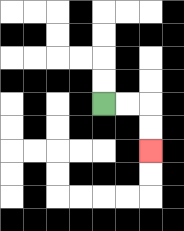{'start': '[4, 4]', 'end': '[6, 6]', 'path_directions': 'R,R,D,D', 'path_coordinates': '[[4, 4], [5, 4], [6, 4], [6, 5], [6, 6]]'}